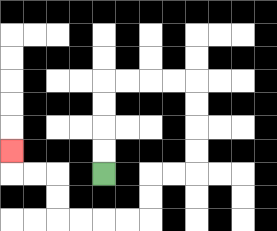{'start': '[4, 7]', 'end': '[0, 6]', 'path_directions': 'U,U,U,U,R,R,R,R,D,D,D,D,L,L,D,D,L,L,L,L,U,U,L,L,U', 'path_coordinates': '[[4, 7], [4, 6], [4, 5], [4, 4], [4, 3], [5, 3], [6, 3], [7, 3], [8, 3], [8, 4], [8, 5], [8, 6], [8, 7], [7, 7], [6, 7], [6, 8], [6, 9], [5, 9], [4, 9], [3, 9], [2, 9], [2, 8], [2, 7], [1, 7], [0, 7], [0, 6]]'}